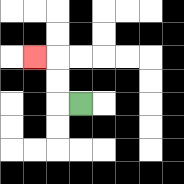{'start': '[3, 4]', 'end': '[1, 2]', 'path_directions': 'L,U,U,L', 'path_coordinates': '[[3, 4], [2, 4], [2, 3], [2, 2], [1, 2]]'}